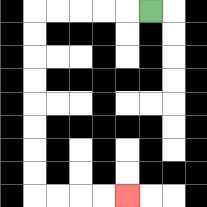{'start': '[6, 0]', 'end': '[5, 8]', 'path_directions': 'L,L,L,L,L,D,D,D,D,D,D,D,D,R,R,R,R', 'path_coordinates': '[[6, 0], [5, 0], [4, 0], [3, 0], [2, 0], [1, 0], [1, 1], [1, 2], [1, 3], [1, 4], [1, 5], [1, 6], [1, 7], [1, 8], [2, 8], [3, 8], [4, 8], [5, 8]]'}